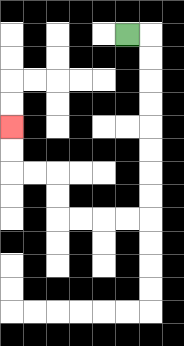{'start': '[5, 1]', 'end': '[0, 5]', 'path_directions': 'R,D,D,D,D,D,D,D,D,L,L,L,L,U,U,L,L,U,U', 'path_coordinates': '[[5, 1], [6, 1], [6, 2], [6, 3], [6, 4], [6, 5], [6, 6], [6, 7], [6, 8], [6, 9], [5, 9], [4, 9], [3, 9], [2, 9], [2, 8], [2, 7], [1, 7], [0, 7], [0, 6], [0, 5]]'}